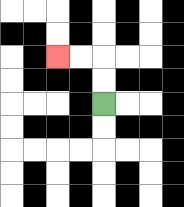{'start': '[4, 4]', 'end': '[2, 2]', 'path_directions': 'U,U,L,L', 'path_coordinates': '[[4, 4], [4, 3], [4, 2], [3, 2], [2, 2]]'}